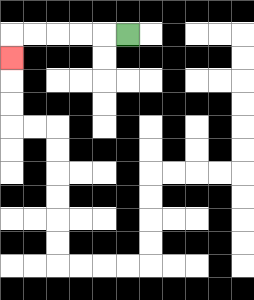{'start': '[5, 1]', 'end': '[0, 2]', 'path_directions': 'L,L,L,L,L,D', 'path_coordinates': '[[5, 1], [4, 1], [3, 1], [2, 1], [1, 1], [0, 1], [0, 2]]'}